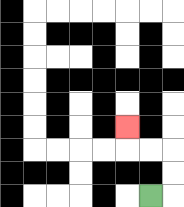{'start': '[6, 8]', 'end': '[5, 5]', 'path_directions': 'R,U,U,L,L,U', 'path_coordinates': '[[6, 8], [7, 8], [7, 7], [7, 6], [6, 6], [5, 6], [5, 5]]'}